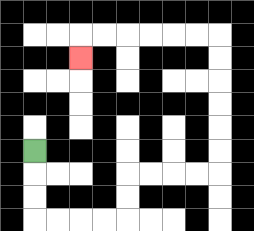{'start': '[1, 6]', 'end': '[3, 2]', 'path_directions': 'D,D,D,R,R,R,R,U,U,R,R,R,R,U,U,U,U,U,U,L,L,L,L,L,L,D', 'path_coordinates': '[[1, 6], [1, 7], [1, 8], [1, 9], [2, 9], [3, 9], [4, 9], [5, 9], [5, 8], [5, 7], [6, 7], [7, 7], [8, 7], [9, 7], [9, 6], [9, 5], [9, 4], [9, 3], [9, 2], [9, 1], [8, 1], [7, 1], [6, 1], [5, 1], [4, 1], [3, 1], [3, 2]]'}